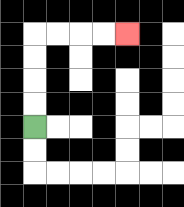{'start': '[1, 5]', 'end': '[5, 1]', 'path_directions': 'U,U,U,U,R,R,R,R', 'path_coordinates': '[[1, 5], [1, 4], [1, 3], [1, 2], [1, 1], [2, 1], [3, 1], [4, 1], [5, 1]]'}